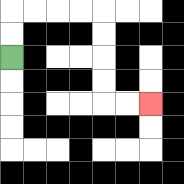{'start': '[0, 2]', 'end': '[6, 4]', 'path_directions': 'U,U,R,R,R,R,D,D,D,D,R,R', 'path_coordinates': '[[0, 2], [0, 1], [0, 0], [1, 0], [2, 0], [3, 0], [4, 0], [4, 1], [4, 2], [4, 3], [4, 4], [5, 4], [6, 4]]'}